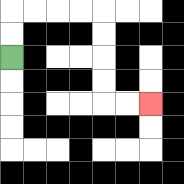{'start': '[0, 2]', 'end': '[6, 4]', 'path_directions': 'U,U,R,R,R,R,D,D,D,D,R,R', 'path_coordinates': '[[0, 2], [0, 1], [0, 0], [1, 0], [2, 0], [3, 0], [4, 0], [4, 1], [4, 2], [4, 3], [4, 4], [5, 4], [6, 4]]'}